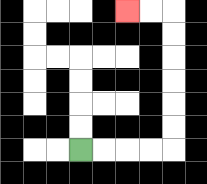{'start': '[3, 6]', 'end': '[5, 0]', 'path_directions': 'R,R,R,R,U,U,U,U,U,U,L,L', 'path_coordinates': '[[3, 6], [4, 6], [5, 6], [6, 6], [7, 6], [7, 5], [7, 4], [7, 3], [7, 2], [7, 1], [7, 0], [6, 0], [5, 0]]'}